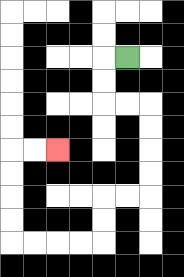{'start': '[5, 2]', 'end': '[2, 6]', 'path_directions': 'L,D,D,R,R,D,D,D,D,L,L,D,D,L,L,L,L,U,U,U,U,R,R', 'path_coordinates': '[[5, 2], [4, 2], [4, 3], [4, 4], [5, 4], [6, 4], [6, 5], [6, 6], [6, 7], [6, 8], [5, 8], [4, 8], [4, 9], [4, 10], [3, 10], [2, 10], [1, 10], [0, 10], [0, 9], [0, 8], [0, 7], [0, 6], [1, 6], [2, 6]]'}